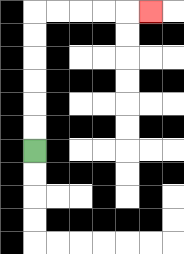{'start': '[1, 6]', 'end': '[6, 0]', 'path_directions': 'U,U,U,U,U,U,R,R,R,R,R', 'path_coordinates': '[[1, 6], [1, 5], [1, 4], [1, 3], [1, 2], [1, 1], [1, 0], [2, 0], [3, 0], [4, 0], [5, 0], [6, 0]]'}